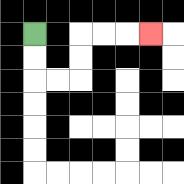{'start': '[1, 1]', 'end': '[6, 1]', 'path_directions': 'D,D,R,R,U,U,R,R,R', 'path_coordinates': '[[1, 1], [1, 2], [1, 3], [2, 3], [3, 3], [3, 2], [3, 1], [4, 1], [5, 1], [6, 1]]'}